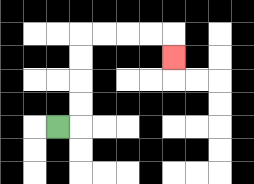{'start': '[2, 5]', 'end': '[7, 2]', 'path_directions': 'R,U,U,U,U,R,R,R,R,D', 'path_coordinates': '[[2, 5], [3, 5], [3, 4], [3, 3], [3, 2], [3, 1], [4, 1], [5, 1], [6, 1], [7, 1], [7, 2]]'}